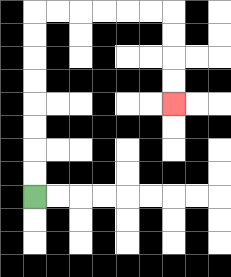{'start': '[1, 8]', 'end': '[7, 4]', 'path_directions': 'U,U,U,U,U,U,U,U,R,R,R,R,R,R,D,D,D,D', 'path_coordinates': '[[1, 8], [1, 7], [1, 6], [1, 5], [1, 4], [1, 3], [1, 2], [1, 1], [1, 0], [2, 0], [3, 0], [4, 0], [5, 0], [6, 0], [7, 0], [7, 1], [7, 2], [7, 3], [7, 4]]'}